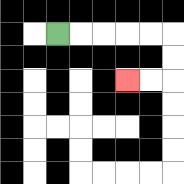{'start': '[2, 1]', 'end': '[5, 3]', 'path_directions': 'R,R,R,R,R,D,D,L,L', 'path_coordinates': '[[2, 1], [3, 1], [4, 1], [5, 1], [6, 1], [7, 1], [7, 2], [7, 3], [6, 3], [5, 3]]'}